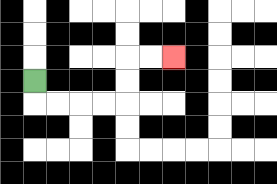{'start': '[1, 3]', 'end': '[7, 2]', 'path_directions': 'D,R,R,R,R,U,U,R,R', 'path_coordinates': '[[1, 3], [1, 4], [2, 4], [3, 4], [4, 4], [5, 4], [5, 3], [5, 2], [6, 2], [7, 2]]'}